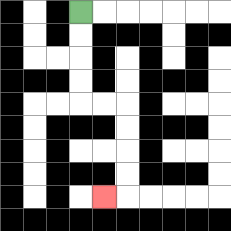{'start': '[3, 0]', 'end': '[4, 8]', 'path_directions': 'D,D,D,D,R,R,D,D,D,D,L', 'path_coordinates': '[[3, 0], [3, 1], [3, 2], [3, 3], [3, 4], [4, 4], [5, 4], [5, 5], [5, 6], [5, 7], [5, 8], [4, 8]]'}